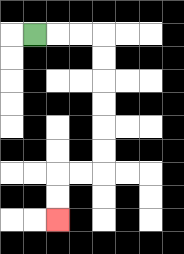{'start': '[1, 1]', 'end': '[2, 9]', 'path_directions': 'R,R,R,D,D,D,D,D,D,L,L,D,D', 'path_coordinates': '[[1, 1], [2, 1], [3, 1], [4, 1], [4, 2], [4, 3], [4, 4], [4, 5], [4, 6], [4, 7], [3, 7], [2, 7], [2, 8], [2, 9]]'}